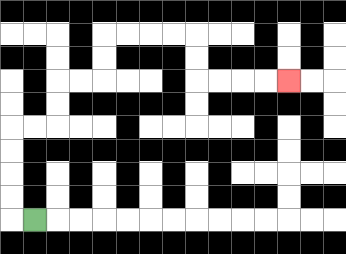{'start': '[1, 9]', 'end': '[12, 3]', 'path_directions': 'L,U,U,U,U,R,R,U,U,R,R,U,U,R,R,R,R,D,D,R,R,R,R', 'path_coordinates': '[[1, 9], [0, 9], [0, 8], [0, 7], [0, 6], [0, 5], [1, 5], [2, 5], [2, 4], [2, 3], [3, 3], [4, 3], [4, 2], [4, 1], [5, 1], [6, 1], [7, 1], [8, 1], [8, 2], [8, 3], [9, 3], [10, 3], [11, 3], [12, 3]]'}